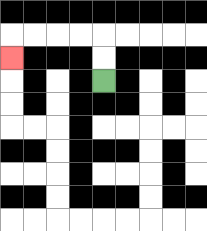{'start': '[4, 3]', 'end': '[0, 2]', 'path_directions': 'U,U,L,L,L,L,D', 'path_coordinates': '[[4, 3], [4, 2], [4, 1], [3, 1], [2, 1], [1, 1], [0, 1], [0, 2]]'}